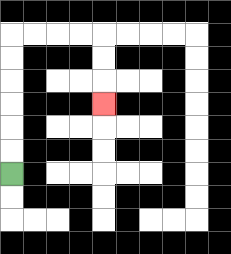{'start': '[0, 7]', 'end': '[4, 4]', 'path_directions': 'U,U,U,U,U,U,R,R,R,R,D,D,D', 'path_coordinates': '[[0, 7], [0, 6], [0, 5], [0, 4], [0, 3], [0, 2], [0, 1], [1, 1], [2, 1], [3, 1], [4, 1], [4, 2], [4, 3], [4, 4]]'}